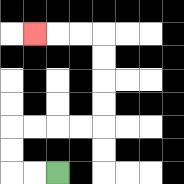{'start': '[2, 7]', 'end': '[1, 1]', 'path_directions': 'L,L,U,U,R,R,R,R,U,U,U,U,L,L,L', 'path_coordinates': '[[2, 7], [1, 7], [0, 7], [0, 6], [0, 5], [1, 5], [2, 5], [3, 5], [4, 5], [4, 4], [4, 3], [4, 2], [4, 1], [3, 1], [2, 1], [1, 1]]'}